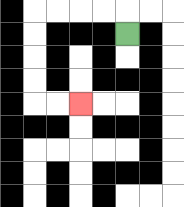{'start': '[5, 1]', 'end': '[3, 4]', 'path_directions': 'U,L,L,L,L,D,D,D,D,R,R', 'path_coordinates': '[[5, 1], [5, 0], [4, 0], [3, 0], [2, 0], [1, 0], [1, 1], [1, 2], [1, 3], [1, 4], [2, 4], [3, 4]]'}